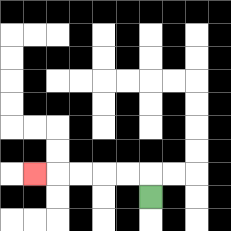{'start': '[6, 8]', 'end': '[1, 7]', 'path_directions': 'U,L,L,L,L,L', 'path_coordinates': '[[6, 8], [6, 7], [5, 7], [4, 7], [3, 7], [2, 7], [1, 7]]'}